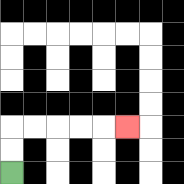{'start': '[0, 7]', 'end': '[5, 5]', 'path_directions': 'U,U,R,R,R,R,R', 'path_coordinates': '[[0, 7], [0, 6], [0, 5], [1, 5], [2, 5], [3, 5], [4, 5], [5, 5]]'}